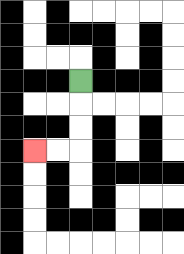{'start': '[3, 3]', 'end': '[1, 6]', 'path_directions': 'D,D,D,L,L', 'path_coordinates': '[[3, 3], [3, 4], [3, 5], [3, 6], [2, 6], [1, 6]]'}